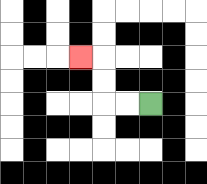{'start': '[6, 4]', 'end': '[3, 2]', 'path_directions': 'L,L,U,U,L', 'path_coordinates': '[[6, 4], [5, 4], [4, 4], [4, 3], [4, 2], [3, 2]]'}